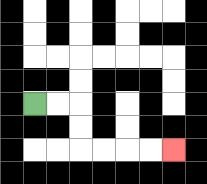{'start': '[1, 4]', 'end': '[7, 6]', 'path_directions': 'R,R,D,D,R,R,R,R', 'path_coordinates': '[[1, 4], [2, 4], [3, 4], [3, 5], [3, 6], [4, 6], [5, 6], [6, 6], [7, 6]]'}